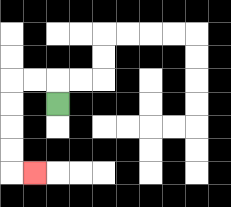{'start': '[2, 4]', 'end': '[1, 7]', 'path_directions': 'U,L,L,D,D,D,D,R', 'path_coordinates': '[[2, 4], [2, 3], [1, 3], [0, 3], [0, 4], [0, 5], [0, 6], [0, 7], [1, 7]]'}